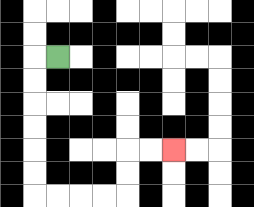{'start': '[2, 2]', 'end': '[7, 6]', 'path_directions': 'L,D,D,D,D,D,D,R,R,R,R,U,U,R,R', 'path_coordinates': '[[2, 2], [1, 2], [1, 3], [1, 4], [1, 5], [1, 6], [1, 7], [1, 8], [2, 8], [3, 8], [4, 8], [5, 8], [5, 7], [5, 6], [6, 6], [7, 6]]'}